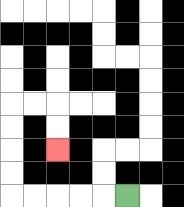{'start': '[5, 8]', 'end': '[2, 6]', 'path_directions': 'L,L,L,L,L,U,U,U,U,R,R,D,D', 'path_coordinates': '[[5, 8], [4, 8], [3, 8], [2, 8], [1, 8], [0, 8], [0, 7], [0, 6], [0, 5], [0, 4], [1, 4], [2, 4], [2, 5], [2, 6]]'}